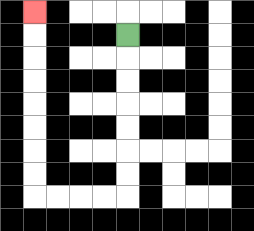{'start': '[5, 1]', 'end': '[1, 0]', 'path_directions': 'D,D,D,D,D,D,D,L,L,L,L,U,U,U,U,U,U,U,U', 'path_coordinates': '[[5, 1], [5, 2], [5, 3], [5, 4], [5, 5], [5, 6], [5, 7], [5, 8], [4, 8], [3, 8], [2, 8], [1, 8], [1, 7], [1, 6], [1, 5], [1, 4], [1, 3], [1, 2], [1, 1], [1, 0]]'}